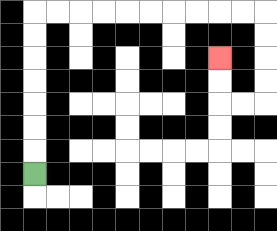{'start': '[1, 7]', 'end': '[9, 2]', 'path_directions': 'U,U,U,U,U,U,U,R,R,R,R,R,R,R,R,R,R,D,D,D,D,L,L,U,U', 'path_coordinates': '[[1, 7], [1, 6], [1, 5], [1, 4], [1, 3], [1, 2], [1, 1], [1, 0], [2, 0], [3, 0], [4, 0], [5, 0], [6, 0], [7, 0], [8, 0], [9, 0], [10, 0], [11, 0], [11, 1], [11, 2], [11, 3], [11, 4], [10, 4], [9, 4], [9, 3], [9, 2]]'}